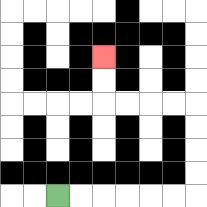{'start': '[2, 8]', 'end': '[4, 2]', 'path_directions': 'R,R,R,R,R,R,U,U,U,U,L,L,L,L,U,U', 'path_coordinates': '[[2, 8], [3, 8], [4, 8], [5, 8], [6, 8], [7, 8], [8, 8], [8, 7], [8, 6], [8, 5], [8, 4], [7, 4], [6, 4], [5, 4], [4, 4], [4, 3], [4, 2]]'}